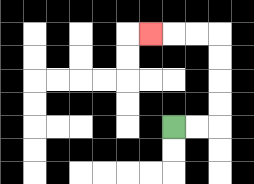{'start': '[7, 5]', 'end': '[6, 1]', 'path_directions': 'R,R,U,U,U,U,L,L,L', 'path_coordinates': '[[7, 5], [8, 5], [9, 5], [9, 4], [9, 3], [9, 2], [9, 1], [8, 1], [7, 1], [6, 1]]'}